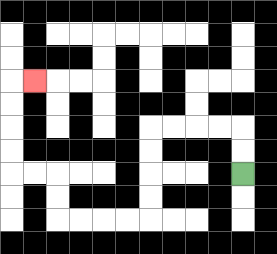{'start': '[10, 7]', 'end': '[1, 3]', 'path_directions': 'U,U,L,L,L,L,D,D,D,D,L,L,L,L,U,U,L,L,U,U,U,U,R', 'path_coordinates': '[[10, 7], [10, 6], [10, 5], [9, 5], [8, 5], [7, 5], [6, 5], [6, 6], [6, 7], [6, 8], [6, 9], [5, 9], [4, 9], [3, 9], [2, 9], [2, 8], [2, 7], [1, 7], [0, 7], [0, 6], [0, 5], [0, 4], [0, 3], [1, 3]]'}